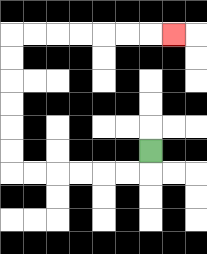{'start': '[6, 6]', 'end': '[7, 1]', 'path_directions': 'D,L,L,L,L,L,L,U,U,U,U,U,U,R,R,R,R,R,R,R', 'path_coordinates': '[[6, 6], [6, 7], [5, 7], [4, 7], [3, 7], [2, 7], [1, 7], [0, 7], [0, 6], [0, 5], [0, 4], [0, 3], [0, 2], [0, 1], [1, 1], [2, 1], [3, 1], [4, 1], [5, 1], [6, 1], [7, 1]]'}